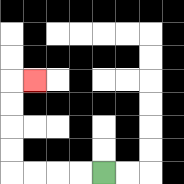{'start': '[4, 7]', 'end': '[1, 3]', 'path_directions': 'L,L,L,L,U,U,U,U,R', 'path_coordinates': '[[4, 7], [3, 7], [2, 7], [1, 7], [0, 7], [0, 6], [0, 5], [0, 4], [0, 3], [1, 3]]'}